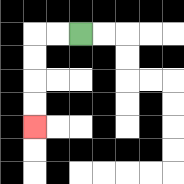{'start': '[3, 1]', 'end': '[1, 5]', 'path_directions': 'L,L,D,D,D,D', 'path_coordinates': '[[3, 1], [2, 1], [1, 1], [1, 2], [1, 3], [1, 4], [1, 5]]'}